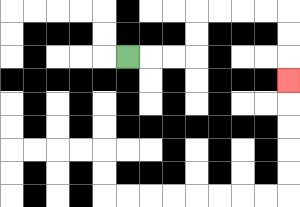{'start': '[5, 2]', 'end': '[12, 3]', 'path_directions': 'R,R,R,U,U,R,R,R,R,D,D,D', 'path_coordinates': '[[5, 2], [6, 2], [7, 2], [8, 2], [8, 1], [8, 0], [9, 0], [10, 0], [11, 0], [12, 0], [12, 1], [12, 2], [12, 3]]'}